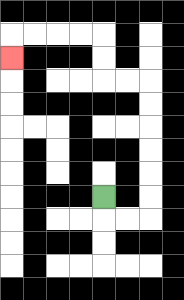{'start': '[4, 8]', 'end': '[0, 2]', 'path_directions': 'D,R,R,U,U,U,U,U,U,L,L,U,U,L,L,L,L,D', 'path_coordinates': '[[4, 8], [4, 9], [5, 9], [6, 9], [6, 8], [6, 7], [6, 6], [6, 5], [6, 4], [6, 3], [5, 3], [4, 3], [4, 2], [4, 1], [3, 1], [2, 1], [1, 1], [0, 1], [0, 2]]'}